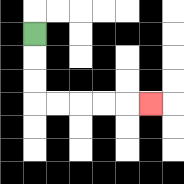{'start': '[1, 1]', 'end': '[6, 4]', 'path_directions': 'D,D,D,R,R,R,R,R', 'path_coordinates': '[[1, 1], [1, 2], [1, 3], [1, 4], [2, 4], [3, 4], [4, 4], [5, 4], [6, 4]]'}